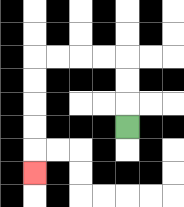{'start': '[5, 5]', 'end': '[1, 7]', 'path_directions': 'U,U,U,L,L,L,L,D,D,D,D,D', 'path_coordinates': '[[5, 5], [5, 4], [5, 3], [5, 2], [4, 2], [3, 2], [2, 2], [1, 2], [1, 3], [1, 4], [1, 5], [1, 6], [1, 7]]'}